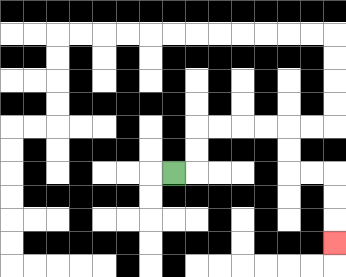{'start': '[7, 7]', 'end': '[14, 10]', 'path_directions': 'R,U,U,R,R,R,R,D,D,R,R,D,D,D', 'path_coordinates': '[[7, 7], [8, 7], [8, 6], [8, 5], [9, 5], [10, 5], [11, 5], [12, 5], [12, 6], [12, 7], [13, 7], [14, 7], [14, 8], [14, 9], [14, 10]]'}